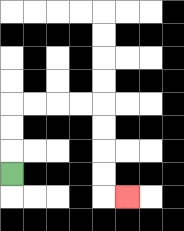{'start': '[0, 7]', 'end': '[5, 8]', 'path_directions': 'U,U,U,R,R,R,R,D,D,D,D,R', 'path_coordinates': '[[0, 7], [0, 6], [0, 5], [0, 4], [1, 4], [2, 4], [3, 4], [4, 4], [4, 5], [4, 6], [4, 7], [4, 8], [5, 8]]'}